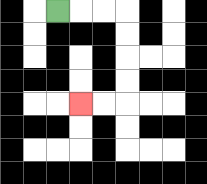{'start': '[2, 0]', 'end': '[3, 4]', 'path_directions': 'R,R,R,D,D,D,D,L,L', 'path_coordinates': '[[2, 0], [3, 0], [4, 0], [5, 0], [5, 1], [5, 2], [5, 3], [5, 4], [4, 4], [3, 4]]'}